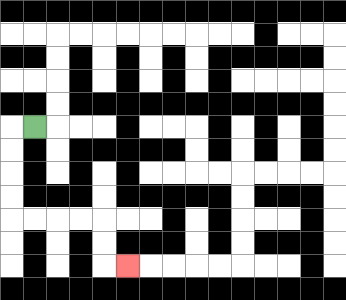{'start': '[1, 5]', 'end': '[5, 11]', 'path_directions': 'L,D,D,D,D,R,R,R,R,D,D,R', 'path_coordinates': '[[1, 5], [0, 5], [0, 6], [0, 7], [0, 8], [0, 9], [1, 9], [2, 9], [3, 9], [4, 9], [4, 10], [4, 11], [5, 11]]'}